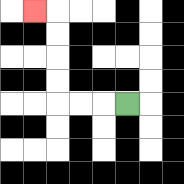{'start': '[5, 4]', 'end': '[1, 0]', 'path_directions': 'L,L,L,U,U,U,U,L', 'path_coordinates': '[[5, 4], [4, 4], [3, 4], [2, 4], [2, 3], [2, 2], [2, 1], [2, 0], [1, 0]]'}